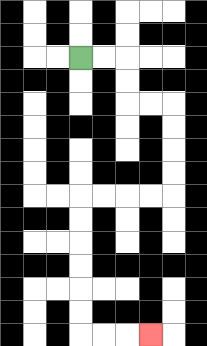{'start': '[3, 2]', 'end': '[6, 14]', 'path_directions': 'R,R,D,D,R,R,D,D,D,D,L,L,L,L,D,D,D,D,D,D,R,R,R', 'path_coordinates': '[[3, 2], [4, 2], [5, 2], [5, 3], [5, 4], [6, 4], [7, 4], [7, 5], [7, 6], [7, 7], [7, 8], [6, 8], [5, 8], [4, 8], [3, 8], [3, 9], [3, 10], [3, 11], [3, 12], [3, 13], [3, 14], [4, 14], [5, 14], [6, 14]]'}